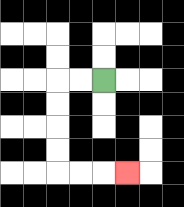{'start': '[4, 3]', 'end': '[5, 7]', 'path_directions': 'L,L,D,D,D,D,R,R,R', 'path_coordinates': '[[4, 3], [3, 3], [2, 3], [2, 4], [2, 5], [2, 6], [2, 7], [3, 7], [4, 7], [5, 7]]'}